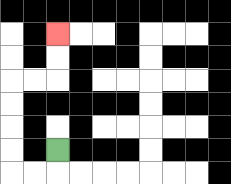{'start': '[2, 6]', 'end': '[2, 1]', 'path_directions': 'D,L,L,U,U,U,U,R,R,U,U', 'path_coordinates': '[[2, 6], [2, 7], [1, 7], [0, 7], [0, 6], [0, 5], [0, 4], [0, 3], [1, 3], [2, 3], [2, 2], [2, 1]]'}